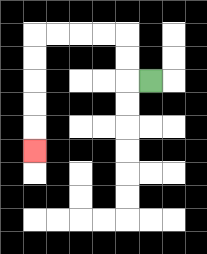{'start': '[6, 3]', 'end': '[1, 6]', 'path_directions': 'L,U,U,L,L,L,L,D,D,D,D,D', 'path_coordinates': '[[6, 3], [5, 3], [5, 2], [5, 1], [4, 1], [3, 1], [2, 1], [1, 1], [1, 2], [1, 3], [1, 4], [1, 5], [1, 6]]'}